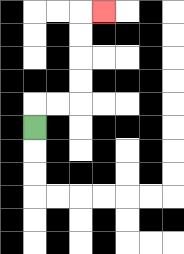{'start': '[1, 5]', 'end': '[4, 0]', 'path_directions': 'U,R,R,U,U,U,U,R', 'path_coordinates': '[[1, 5], [1, 4], [2, 4], [3, 4], [3, 3], [3, 2], [3, 1], [3, 0], [4, 0]]'}